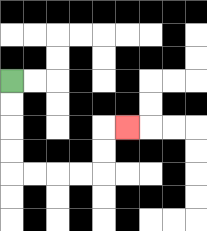{'start': '[0, 3]', 'end': '[5, 5]', 'path_directions': 'D,D,D,D,R,R,R,R,U,U,R', 'path_coordinates': '[[0, 3], [0, 4], [0, 5], [0, 6], [0, 7], [1, 7], [2, 7], [3, 7], [4, 7], [4, 6], [4, 5], [5, 5]]'}